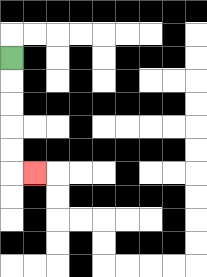{'start': '[0, 2]', 'end': '[1, 7]', 'path_directions': 'D,D,D,D,D,R', 'path_coordinates': '[[0, 2], [0, 3], [0, 4], [0, 5], [0, 6], [0, 7], [1, 7]]'}